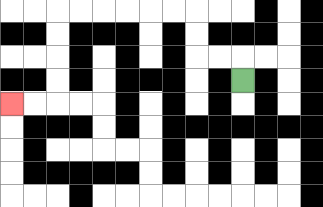{'start': '[10, 3]', 'end': '[0, 4]', 'path_directions': 'U,L,L,U,U,L,L,L,L,L,L,D,D,D,D,L,L', 'path_coordinates': '[[10, 3], [10, 2], [9, 2], [8, 2], [8, 1], [8, 0], [7, 0], [6, 0], [5, 0], [4, 0], [3, 0], [2, 0], [2, 1], [2, 2], [2, 3], [2, 4], [1, 4], [0, 4]]'}